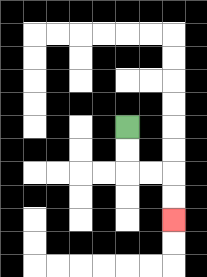{'start': '[5, 5]', 'end': '[7, 9]', 'path_directions': 'D,D,R,R,D,D', 'path_coordinates': '[[5, 5], [5, 6], [5, 7], [6, 7], [7, 7], [7, 8], [7, 9]]'}